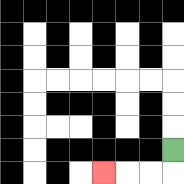{'start': '[7, 6]', 'end': '[4, 7]', 'path_directions': 'D,L,L,L', 'path_coordinates': '[[7, 6], [7, 7], [6, 7], [5, 7], [4, 7]]'}